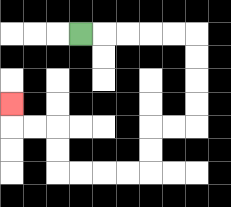{'start': '[3, 1]', 'end': '[0, 4]', 'path_directions': 'R,R,R,R,R,D,D,D,D,L,L,D,D,L,L,L,L,U,U,L,L,U', 'path_coordinates': '[[3, 1], [4, 1], [5, 1], [6, 1], [7, 1], [8, 1], [8, 2], [8, 3], [8, 4], [8, 5], [7, 5], [6, 5], [6, 6], [6, 7], [5, 7], [4, 7], [3, 7], [2, 7], [2, 6], [2, 5], [1, 5], [0, 5], [0, 4]]'}